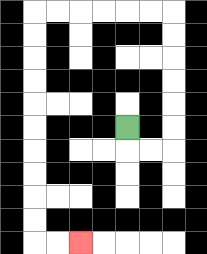{'start': '[5, 5]', 'end': '[3, 10]', 'path_directions': 'D,R,R,U,U,U,U,U,U,L,L,L,L,L,L,D,D,D,D,D,D,D,D,D,D,R,R', 'path_coordinates': '[[5, 5], [5, 6], [6, 6], [7, 6], [7, 5], [7, 4], [7, 3], [7, 2], [7, 1], [7, 0], [6, 0], [5, 0], [4, 0], [3, 0], [2, 0], [1, 0], [1, 1], [1, 2], [1, 3], [1, 4], [1, 5], [1, 6], [1, 7], [1, 8], [1, 9], [1, 10], [2, 10], [3, 10]]'}